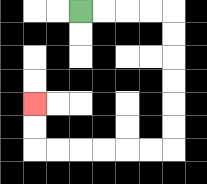{'start': '[3, 0]', 'end': '[1, 4]', 'path_directions': 'R,R,R,R,D,D,D,D,D,D,L,L,L,L,L,L,U,U', 'path_coordinates': '[[3, 0], [4, 0], [5, 0], [6, 0], [7, 0], [7, 1], [7, 2], [7, 3], [7, 4], [7, 5], [7, 6], [6, 6], [5, 6], [4, 6], [3, 6], [2, 6], [1, 6], [1, 5], [1, 4]]'}